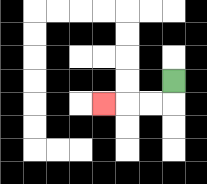{'start': '[7, 3]', 'end': '[4, 4]', 'path_directions': 'D,L,L,L', 'path_coordinates': '[[7, 3], [7, 4], [6, 4], [5, 4], [4, 4]]'}